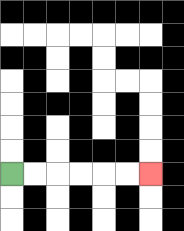{'start': '[0, 7]', 'end': '[6, 7]', 'path_directions': 'R,R,R,R,R,R', 'path_coordinates': '[[0, 7], [1, 7], [2, 7], [3, 7], [4, 7], [5, 7], [6, 7]]'}